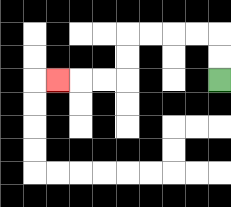{'start': '[9, 3]', 'end': '[2, 3]', 'path_directions': 'U,U,L,L,L,L,D,D,L,L,L', 'path_coordinates': '[[9, 3], [9, 2], [9, 1], [8, 1], [7, 1], [6, 1], [5, 1], [5, 2], [5, 3], [4, 3], [3, 3], [2, 3]]'}